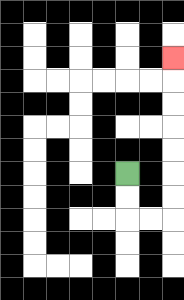{'start': '[5, 7]', 'end': '[7, 2]', 'path_directions': 'D,D,R,R,U,U,U,U,U,U,U', 'path_coordinates': '[[5, 7], [5, 8], [5, 9], [6, 9], [7, 9], [7, 8], [7, 7], [7, 6], [7, 5], [7, 4], [7, 3], [7, 2]]'}